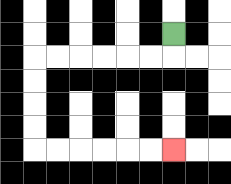{'start': '[7, 1]', 'end': '[7, 6]', 'path_directions': 'D,L,L,L,L,L,L,D,D,D,D,R,R,R,R,R,R', 'path_coordinates': '[[7, 1], [7, 2], [6, 2], [5, 2], [4, 2], [3, 2], [2, 2], [1, 2], [1, 3], [1, 4], [1, 5], [1, 6], [2, 6], [3, 6], [4, 6], [5, 6], [6, 6], [7, 6]]'}